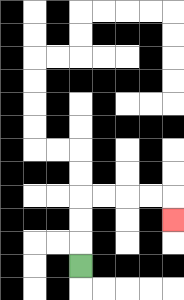{'start': '[3, 11]', 'end': '[7, 9]', 'path_directions': 'U,U,U,R,R,R,R,D', 'path_coordinates': '[[3, 11], [3, 10], [3, 9], [3, 8], [4, 8], [5, 8], [6, 8], [7, 8], [7, 9]]'}